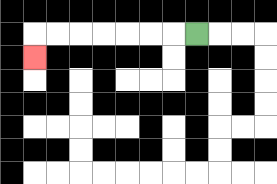{'start': '[8, 1]', 'end': '[1, 2]', 'path_directions': 'L,L,L,L,L,L,L,D', 'path_coordinates': '[[8, 1], [7, 1], [6, 1], [5, 1], [4, 1], [3, 1], [2, 1], [1, 1], [1, 2]]'}